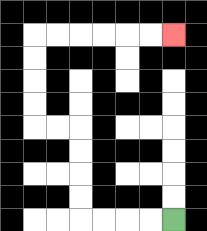{'start': '[7, 9]', 'end': '[7, 1]', 'path_directions': 'L,L,L,L,U,U,U,U,L,L,U,U,U,U,R,R,R,R,R,R', 'path_coordinates': '[[7, 9], [6, 9], [5, 9], [4, 9], [3, 9], [3, 8], [3, 7], [3, 6], [3, 5], [2, 5], [1, 5], [1, 4], [1, 3], [1, 2], [1, 1], [2, 1], [3, 1], [4, 1], [5, 1], [6, 1], [7, 1]]'}